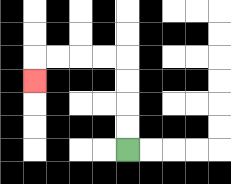{'start': '[5, 6]', 'end': '[1, 3]', 'path_directions': 'U,U,U,U,L,L,L,L,D', 'path_coordinates': '[[5, 6], [5, 5], [5, 4], [5, 3], [5, 2], [4, 2], [3, 2], [2, 2], [1, 2], [1, 3]]'}